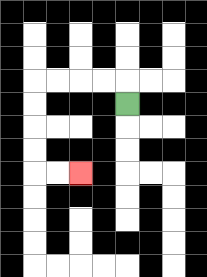{'start': '[5, 4]', 'end': '[3, 7]', 'path_directions': 'U,L,L,L,L,D,D,D,D,R,R', 'path_coordinates': '[[5, 4], [5, 3], [4, 3], [3, 3], [2, 3], [1, 3], [1, 4], [1, 5], [1, 6], [1, 7], [2, 7], [3, 7]]'}